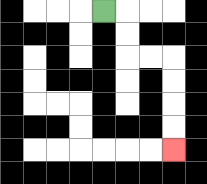{'start': '[4, 0]', 'end': '[7, 6]', 'path_directions': 'R,D,D,R,R,D,D,D,D', 'path_coordinates': '[[4, 0], [5, 0], [5, 1], [5, 2], [6, 2], [7, 2], [7, 3], [7, 4], [7, 5], [7, 6]]'}